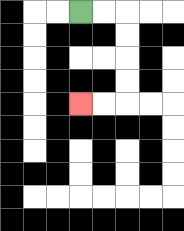{'start': '[3, 0]', 'end': '[3, 4]', 'path_directions': 'R,R,D,D,D,D,L,L', 'path_coordinates': '[[3, 0], [4, 0], [5, 0], [5, 1], [5, 2], [5, 3], [5, 4], [4, 4], [3, 4]]'}